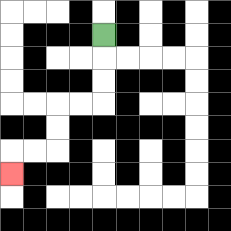{'start': '[4, 1]', 'end': '[0, 7]', 'path_directions': 'D,D,D,L,L,D,D,L,L,D', 'path_coordinates': '[[4, 1], [4, 2], [4, 3], [4, 4], [3, 4], [2, 4], [2, 5], [2, 6], [1, 6], [0, 6], [0, 7]]'}